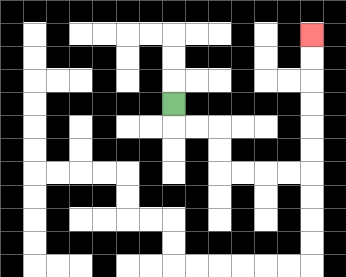{'start': '[7, 4]', 'end': '[13, 1]', 'path_directions': 'D,R,R,D,D,R,R,R,R,U,U,U,U,U,U', 'path_coordinates': '[[7, 4], [7, 5], [8, 5], [9, 5], [9, 6], [9, 7], [10, 7], [11, 7], [12, 7], [13, 7], [13, 6], [13, 5], [13, 4], [13, 3], [13, 2], [13, 1]]'}